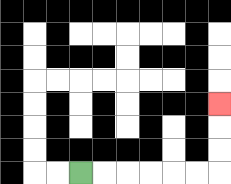{'start': '[3, 7]', 'end': '[9, 4]', 'path_directions': 'R,R,R,R,R,R,U,U,U', 'path_coordinates': '[[3, 7], [4, 7], [5, 7], [6, 7], [7, 7], [8, 7], [9, 7], [9, 6], [9, 5], [9, 4]]'}